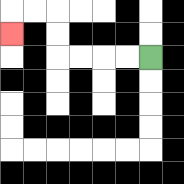{'start': '[6, 2]', 'end': '[0, 1]', 'path_directions': 'L,L,L,L,U,U,L,L,D', 'path_coordinates': '[[6, 2], [5, 2], [4, 2], [3, 2], [2, 2], [2, 1], [2, 0], [1, 0], [0, 0], [0, 1]]'}